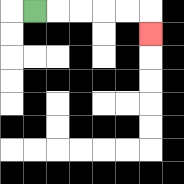{'start': '[1, 0]', 'end': '[6, 1]', 'path_directions': 'R,R,R,R,R,D', 'path_coordinates': '[[1, 0], [2, 0], [3, 0], [4, 0], [5, 0], [6, 0], [6, 1]]'}